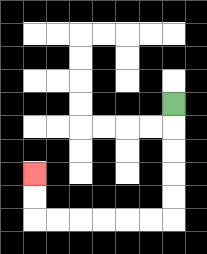{'start': '[7, 4]', 'end': '[1, 7]', 'path_directions': 'D,D,D,D,D,L,L,L,L,L,L,U,U', 'path_coordinates': '[[7, 4], [7, 5], [7, 6], [7, 7], [7, 8], [7, 9], [6, 9], [5, 9], [4, 9], [3, 9], [2, 9], [1, 9], [1, 8], [1, 7]]'}